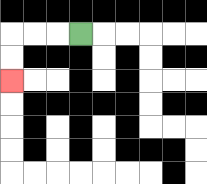{'start': '[3, 1]', 'end': '[0, 3]', 'path_directions': 'L,L,L,D,D', 'path_coordinates': '[[3, 1], [2, 1], [1, 1], [0, 1], [0, 2], [0, 3]]'}